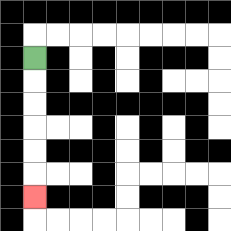{'start': '[1, 2]', 'end': '[1, 8]', 'path_directions': 'D,D,D,D,D,D', 'path_coordinates': '[[1, 2], [1, 3], [1, 4], [1, 5], [1, 6], [1, 7], [1, 8]]'}